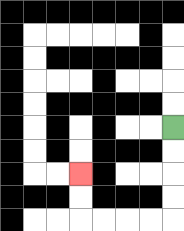{'start': '[7, 5]', 'end': '[3, 7]', 'path_directions': 'D,D,D,D,L,L,L,L,U,U', 'path_coordinates': '[[7, 5], [7, 6], [7, 7], [7, 8], [7, 9], [6, 9], [5, 9], [4, 9], [3, 9], [3, 8], [3, 7]]'}